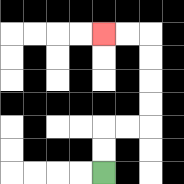{'start': '[4, 7]', 'end': '[4, 1]', 'path_directions': 'U,U,R,R,U,U,U,U,L,L', 'path_coordinates': '[[4, 7], [4, 6], [4, 5], [5, 5], [6, 5], [6, 4], [6, 3], [6, 2], [6, 1], [5, 1], [4, 1]]'}